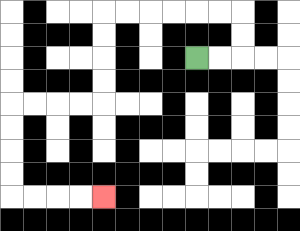{'start': '[8, 2]', 'end': '[4, 8]', 'path_directions': 'R,R,U,U,L,L,L,L,L,L,D,D,D,D,L,L,L,L,D,D,D,D,R,R,R,R', 'path_coordinates': '[[8, 2], [9, 2], [10, 2], [10, 1], [10, 0], [9, 0], [8, 0], [7, 0], [6, 0], [5, 0], [4, 0], [4, 1], [4, 2], [4, 3], [4, 4], [3, 4], [2, 4], [1, 4], [0, 4], [0, 5], [0, 6], [0, 7], [0, 8], [1, 8], [2, 8], [3, 8], [4, 8]]'}